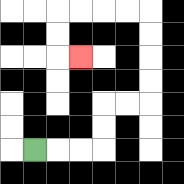{'start': '[1, 6]', 'end': '[3, 2]', 'path_directions': 'R,R,R,U,U,R,R,U,U,U,U,L,L,L,L,D,D,R', 'path_coordinates': '[[1, 6], [2, 6], [3, 6], [4, 6], [4, 5], [4, 4], [5, 4], [6, 4], [6, 3], [6, 2], [6, 1], [6, 0], [5, 0], [4, 0], [3, 0], [2, 0], [2, 1], [2, 2], [3, 2]]'}